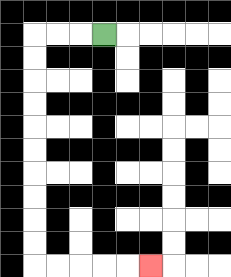{'start': '[4, 1]', 'end': '[6, 11]', 'path_directions': 'L,L,L,D,D,D,D,D,D,D,D,D,D,R,R,R,R,R', 'path_coordinates': '[[4, 1], [3, 1], [2, 1], [1, 1], [1, 2], [1, 3], [1, 4], [1, 5], [1, 6], [1, 7], [1, 8], [1, 9], [1, 10], [1, 11], [2, 11], [3, 11], [4, 11], [5, 11], [6, 11]]'}